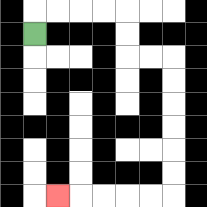{'start': '[1, 1]', 'end': '[2, 8]', 'path_directions': 'U,R,R,R,R,D,D,R,R,D,D,D,D,D,D,L,L,L,L,L', 'path_coordinates': '[[1, 1], [1, 0], [2, 0], [3, 0], [4, 0], [5, 0], [5, 1], [5, 2], [6, 2], [7, 2], [7, 3], [7, 4], [7, 5], [7, 6], [7, 7], [7, 8], [6, 8], [5, 8], [4, 8], [3, 8], [2, 8]]'}